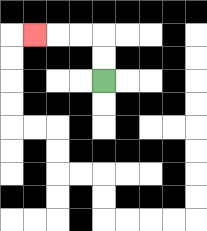{'start': '[4, 3]', 'end': '[1, 1]', 'path_directions': 'U,U,L,L,L', 'path_coordinates': '[[4, 3], [4, 2], [4, 1], [3, 1], [2, 1], [1, 1]]'}